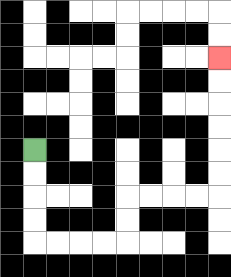{'start': '[1, 6]', 'end': '[9, 2]', 'path_directions': 'D,D,D,D,R,R,R,R,U,U,R,R,R,R,U,U,U,U,U,U', 'path_coordinates': '[[1, 6], [1, 7], [1, 8], [1, 9], [1, 10], [2, 10], [3, 10], [4, 10], [5, 10], [5, 9], [5, 8], [6, 8], [7, 8], [8, 8], [9, 8], [9, 7], [9, 6], [9, 5], [9, 4], [9, 3], [9, 2]]'}